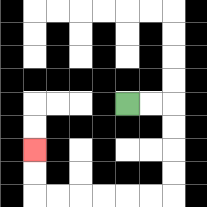{'start': '[5, 4]', 'end': '[1, 6]', 'path_directions': 'R,R,D,D,D,D,L,L,L,L,L,L,U,U', 'path_coordinates': '[[5, 4], [6, 4], [7, 4], [7, 5], [7, 6], [7, 7], [7, 8], [6, 8], [5, 8], [4, 8], [3, 8], [2, 8], [1, 8], [1, 7], [1, 6]]'}